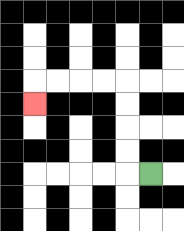{'start': '[6, 7]', 'end': '[1, 4]', 'path_directions': 'L,U,U,U,U,L,L,L,L,D', 'path_coordinates': '[[6, 7], [5, 7], [5, 6], [5, 5], [5, 4], [5, 3], [4, 3], [3, 3], [2, 3], [1, 3], [1, 4]]'}